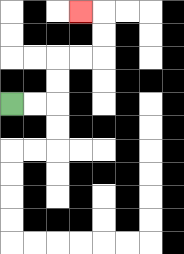{'start': '[0, 4]', 'end': '[3, 0]', 'path_directions': 'R,R,U,U,R,R,U,U,L', 'path_coordinates': '[[0, 4], [1, 4], [2, 4], [2, 3], [2, 2], [3, 2], [4, 2], [4, 1], [4, 0], [3, 0]]'}